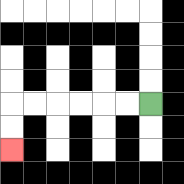{'start': '[6, 4]', 'end': '[0, 6]', 'path_directions': 'L,L,L,L,L,L,D,D', 'path_coordinates': '[[6, 4], [5, 4], [4, 4], [3, 4], [2, 4], [1, 4], [0, 4], [0, 5], [0, 6]]'}